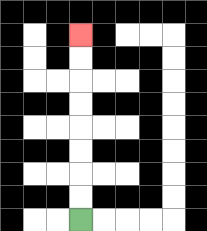{'start': '[3, 9]', 'end': '[3, 1]', 'path_directions': 'U,U,U,U,U,U,U,U', 'path_coordinates': '[[3, 9], [3, 8], [3, 7], [3, 6], [3, 5], [3, 4], [3, 3], [3, 2], [3, 1]]'}